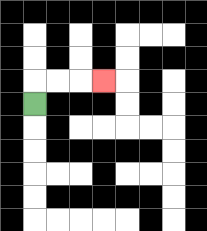{'start': '[1, 4]', 'end': '[4, 3]', 'path_directions': 'U,R,R,R', 'path_coordinates': '[[1, 4], [1, 3], [2, 3], [3, 3], [4, 3]]'}